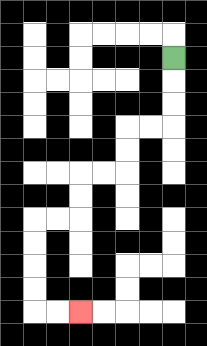{'start': '[7, 2]', 'end': '[3, 13]', 'path_directions': 'D,D,D,L,L,D,D,L,L,D,D,L,L,D,D,D,D,R,R', 'path_coordinates': '[[7, 2], [7, 3], [7, 4], [7, 5], [6, 5], [5, 5], [5, 6], [5, 7], [4, 7], [3, 7], [3, 8], [3, 9], [2, 9], [1, 9], [1, 10], [1, 11], [1, 12], [1, 13], [2, 13], [3, 13]]'}